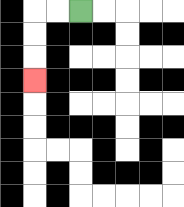{'start': '[3, 0]', 'end': '[1, 3]', 'path_directions': 'L,L,D,D,D', 'path_coordinates': '[[3, 0], [2, 0], [1, 0], [1, 1], [1, 2], [1, 3]]'}